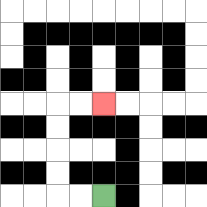{'start': '[4, 8]', 'end': '[4, 4]', 'path_directions': 'L,L,U,U,U,U,R,R', 'path_coordinates': '[[4, 8], [3, 8], [2, 8], [2, 7], [2, 6], [2, 5], [2, 4], [3, 4], [4, 4]]'}